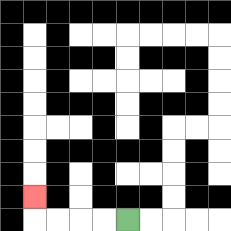{'start': '[5, 9]', 'end': '[1, 8]', 'path_directions': 'L,L,L,L,U', 'path_coordinates': '[[5, 9], [4, 9], [3, 9], [2, 9], [1, 9], [1, 8]]'}